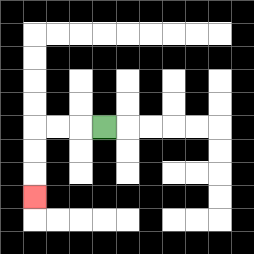{'start': '[4, 5]', 'end': '[1, 8]', 'path_directions': 'L,L,L,D,D,D', 'path_coordinates': '[[4, 5], [3, 5], [2, 5], [1, 5], [1, 6], [1, 7], [1, 8]]'}